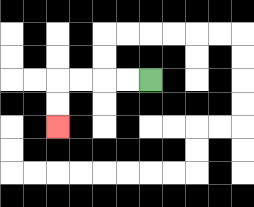{'start': '[6, 3]', 'end': '[2, 5]', 'path_directions': 'L,L,L,L,D,D', 'path_coordinates': '[[6, 3], [5, 3], [4, 3], [3, 3], [2, 3], [2, 4], [2, 5]]'}